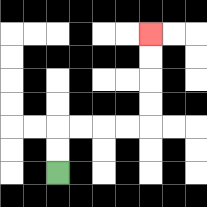{'start': '[2, 7]', 'end': '[6, 1]', 'path_directions': 'U,U,R,R,R,R,U,U,U,U', 'path_coordinates': '[[2, 7], [2, 6], [2, 5], [3, 5], [4, 5], [5, 5], [6, 5], [6, 4], [6, 3], [6, 2], [6, 1]]'}